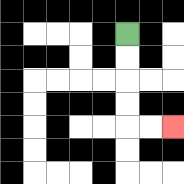{'start': '[5, 1]', 'end': '[7, 5]', 'path_directions': 'D,D,D,D,R,R', 'path_coordinates': '[[5, 1], [5, 2], [5, 3], [5, 4], [5, 5], [6, 5], [7, 5]]'}